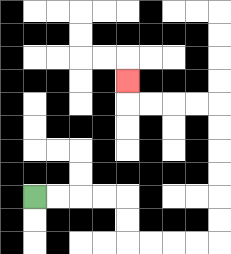{'start': '[1, 8]', 'end': '[5, 3]', 'path_directions': 'R,R,R,R,D,D,R,R,R,R,U,U,U,U,U,U,L,L,L,L,U', 'path_coordinates': '[[1, 8], [2, 8], [3, 8], [4, 8], [5, 8], [5, 9], [5, 10], [6, 10], [7, 10], [8, 10], [9, 10], [9, 9], [9, 8], [9, 7], [9, 6], [9, 5], [9, 4], [8, 4], [7, 4], [6, 4], [5, 4], [5, 3]]'}